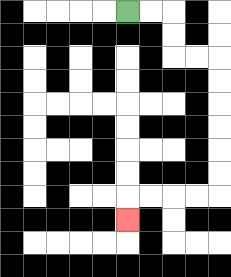{'start': '[5, 0]', 'end': '[5, 9]', 'path_directions': 'R,R,D,D,R,R,D,D,D,D,D,D,L,L,L,L,D', 'path_coordinates': '[[5, 0], [6, 0], [7, 0], [7, 1], [7, 2], [8, 2], [9, 2], [9, 3], [9, 4], [9, 5], [9, 6], [9, 7], [9, 8], [8, 8], [7, 8], [6, 8], [5, 8], [5, 9]]'}